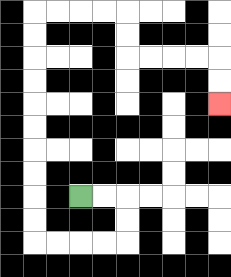{'start': '[3, 8]', 'end': '[9, 4]', 'path_directions': 'R,R,D,D,L,L,L,L,U,U,U,U,U,U,U,U,U,U,R,R,R,R,D,D,R,R,R,R,D,D', 'path_coordinates': '[[3, 8], [4, 8], [5, 8], [5, 9], [5, 10], [4, 10], [3, 10], [2, 10], [1, 10], [1, 9], [1, 8], [1, 7], [1, 6], [1, 5], [1, 4], [1, 3], [1, 2], [1, 1], [1, 0], [2, 0], [3, 0], [4, 0], [5, 0], [5, 1], [5, 2], [6, 2], [7, 2], [8, 2], [9, 2], [9, 3], [9, 4]]'}